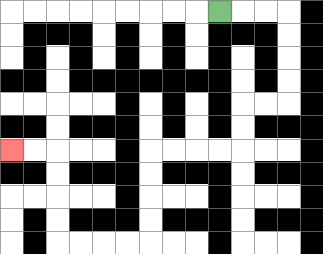{'start': '[9, 0]', 'end': '[0, 6]', 'path_directions': 'R,R,R,D,D,D,D,L,L,D,D,L,L,L,L,D,D,D,D,L,L,L,L,U,U,U,U,L,L', 'path_coordinates': '[[9, 0], [10, 0], [11, 0], [12, 0], [12, 1], [12, 2], [12, 3], [12, 4], [11, 4], [10, 4], [10, 5], [10, 6], [9, 6], [8, 6], [7, 6], [6, 6], [6, 7], [6, 8], [6, 9], [6, 10], [5, 10], [4, 10], [3, 10], [2, 10], [2, 9], [2, 8], [2, 7], [2, 6], [1, 6], [0, 6]]'}